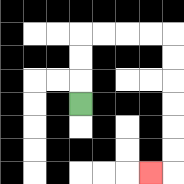{'start': '[3, 4]', 'end': '[6, 7]', 'path_directions': 'U,U,U,R,R,R,R,D,D,D,D,D,D,L', 'path_coordinates': '[[3, 4], [3, 3], [3, 2], [3, 1], [4, 1], [5, 1], [6, 1], [7, 1], [7, 2], [7, 3], [7, 4], [7, 5], [7, 6], [7, 7], [6, 7]]'}